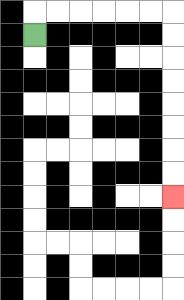{'start': '[1, 1]', 'end': '[7, 8]', 'path_directions': 'U,R,R,R,R,R,R,D,D,D,D,D,D,D,D', 'path_coordinates': '[[1, 1], [1, 0], [2, 0], [3, 0], [4, 0], [5, 0], [6, 0], [7, 0], [7, 1], [7, 2], [7, 3], [7, 4], [7, 5], [7, 6], [7, 7], [7, 8]]'}